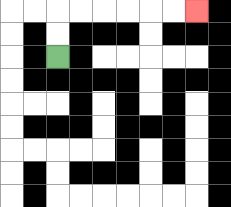{'start': '[2, 2]', 'end': '[8, 0]', 'path_directions': 'U,U,R,R,R,R,R,R', 'path_coordinates': '[[2, 2], [2, 1], [2, 0], [3, 0], [4, 0], [5, 0], [6, 0], [7, 0], [8, 0]]'}